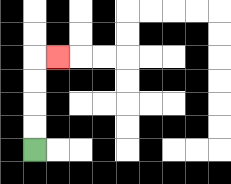{'start': '[1, 6]', 'end': '[2, 2]', 'path_directions': 'U,U,U,U,R', 'path_coordinates': '[[1, 6], [1, 5], [1, 4], [1, 3], [1, 2], [2, 2]]'}